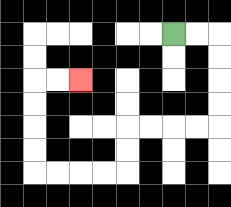{'start': '[7, 1]', 'end': '[3, 3]', 'path_directions': 'R,R,D,D,D,D,L,L,L,L,D,D,L,L,L,L,U,U,U,U,R,R', 'path_coordinates': '[[7, 1], [8, 1], [9, 1], [9, 2], [9, 3], [9, 4], [9, 5], [8, 5], [7, 5], [6, 5], [5, 5], [5, 6], [5, 7], [4, 7], [3, 7], [2, 7], [1, 7], [1, 6], [1, 5], [1, 4], [1, 3], [2, 3], [3, 3]]'}